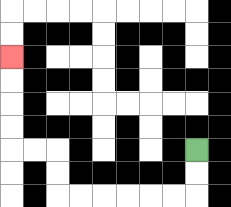{'start': '[8, 6]', 'end': '[0, 2]', 'path_directions': 'D,D,L,L,L,L,L,L,U,U,L,L,U,U,U,U', 'path_coordinates': '[[8, 6], [8, 7], [8, 8], [7, 8], [6, 8], [5, 8], [4, 8], [3, 8], [2, 8], [2, 7], [2, 6], [1, 6], [0, 6], [0, 5], [0, 4], [0, 3], [0, 2]]'}